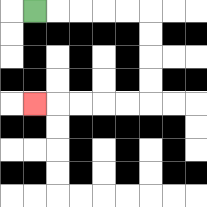{'start': '[1, 0]', 'end': '[1, 4]', 'path_directions': 'R,R,R,R,R,D,D,D,D,L,L,L,L,L', 'path_coordinates': '[[1, 0], [2, 0], [3, 0], [4, 0], [5, 0], [6, 0], [6, 1], [6, 2], [6, 3], [6, 4], [5, 4], [4, 4], [3, 4], [2, 4], [1, 4]]'}